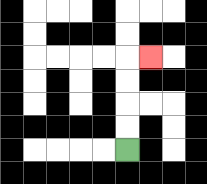{'start': '[5, 6]', 'end': '[6, 2]', 'path_directions': 'U,U,U,U,R', 'path_coordinates': '[[5, 6], [5, 5], [5, 4], [5, 3], [5, 2], [6, 2]]'}